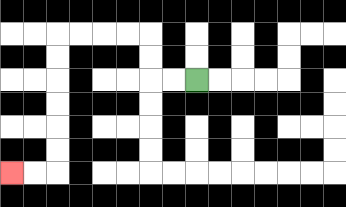{'start': '[8, 3]', 'end': '[0, 7]', 'path_directions': 'L,L,U,U,L,L,L,L,D,D,D,D,D,D,L,L', 'path_coordinates': '[[8, 3], [7, 3], [6, 3], [6, 2], [6, 1], [5, 1], [4, 1], [3, 1], [2, 1], [2, 2], [2, 3], [2, 4], [2, 5], [2, 6], [2, 7], [1, 7], [0, 7]]'}